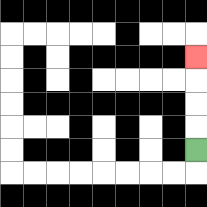{'start': '[8, 6]', 'end': '[8, 2]', 'path_directions': 'U,U,U,U', 'path_coordinates': '[[8, 6], [8, 5], [8, 4], [8, 3], [8, 2]]'}